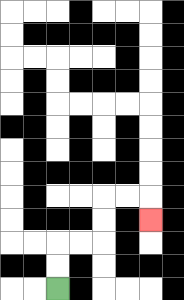{'start': '[2, 12]', 'end': '[6, 9]', 'path_directions': 'U,U,R,R,U,U,R,R,D', 'path_coordinates': '[[2, 12], [2, 11], [2, 10], [3, 10], [4, 10], [4, 9], [4, 8], [5, 8], [6, 8], [6, 9]]'}